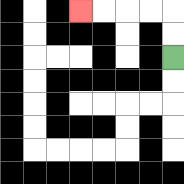{'start': '[7, 2]', 'end': '[3, 0]', 'path_directions': 'U,U,L,L,L,L', 'path_coordinates': '[[7, 2], [7, 1], [7, 0], [6, 0], [5, 0], [4, 0], [3, 0]]'}